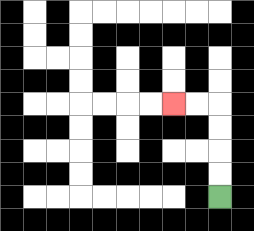{'start': '[9, 8]', 'end': '[7, 4]', 'path_directions': 'U,U,U,U,L,L', 'path_coordinates': '[[9, 8], [9, 7], [9, 6], [9, 5], [9, 4], [8, 4], [7, 4]]'}